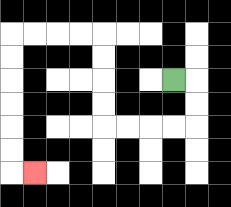{'start': '[7, 3]', 'end': '[1, 7]', 'path_directions': 'R,D,D,L,L,L,L,U,U,U,U,L,L,L,L,D,D,D,D,D,D,R', 'path_coordinates': '[[7, 3], [8, 3], [8, 4], [8, 5], [7, 5], [6, 5], [5, 5], [4, 5], [4, 4], [4, 3], [4, 2], [4, 1], [3, 1], [2, 1], [1, 1], [0, 1], [0, 2], [0, 3], [0, 4], [0, 5], [0, 6], [0, 7], [1, 7]]'}